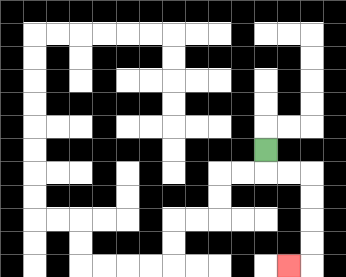{'start': '[11, 6]', 'end': '[12, 11]', 'path_directions': 'D,R,R,D,D,D,D,L', 'path_coordinates': '[[11, 6], [11, 7], [12, 7], [13, 7], [13, 8], [13, 9], [13, 10], [13, 11], [12, 11]]'}